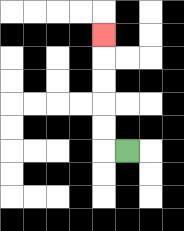{'start': '[5, 6]', 'end': '[4, 1]', 'path_directions': 'L,U,U,U,U,U', 'path_coordinates': '[[5, 6], [4, 6], [4, 5], [4, 4], [4, 3], [4, 2], [4, 1]]'}